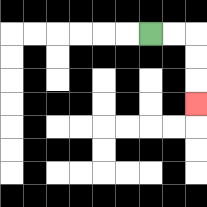{'start': '[6, 1]', 'end': '[8, 4]', 'path_directions': 'R,R,D,D,D', 'path_coordinates': '[[6, 1], [7, 1], [8, 1], [8, 2], [8, 3], [8, 4]]'}